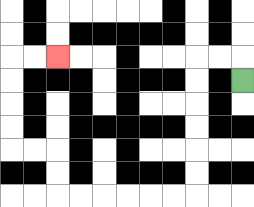{'start': '[10, 3]', 'end': '[2, 2]', 'path_directions': 'U,L,L,D,D,D,D,D,D,L,L,L,L,L,L,U,U,L,L,U,U,U,U,R,R', 'path_coordinates': '[[10, 3], [10, 2], [9, 2], [8, 2], [8, 3], [8, 4], [8, 5], [8, 6], [8, 7], [8, 8], [7, 8], [6, 8], [5, 8], [4, 8], [3, 8], [2, 8], [2, 7], [2, 6], [1, 6], [0, 6], [0, 5], [0, 4], [0, 3], [0, 2], [1, 2], [2, 2]]'}